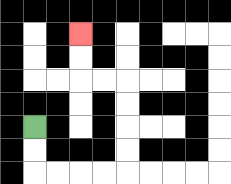{'start': '[1, 5]', 'end': '[3, 1]', 'path_directions': 'D,D,R,R,R,R,U,U,U,U,L,L,U,U', 'path_coordinates': '[[1, 5], [1, 6], [1, 7], [2, 7], [3, 7], [4, 7], [5, 7], [5, 6], [5, 5], [5, 4], [5, 3], [4, 3], [3, 3], [3, 2], [3, 1]]'}